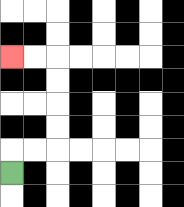{'start': '[0, 7]', 'end': '[0, 2]', 'path_directions': 'U,R,R,U,U,U,U,L,L', 'path_coordinates': '[[0, 7], [0, 6], [1, 6], [2, 6], [2, 5], [2, 4], [2, 3], [2, 2], [1, 2], [0, 2]]'}